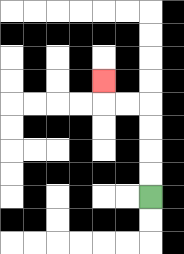{'start': '[6, 8]', 'end': '[4, 3]', 'path_directions': 'U,U,U,U,L,L,U', 'path_coordinates': '[[6, 8], [6, 7], [6, 6], [6, 5], [6, 4], [5, 4], [4, 4], [4, 3]]'}